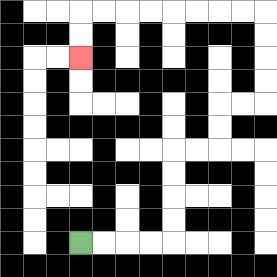{'start': '[3, 10]', 'end': '[3, 2]', 'path_directions': 'R,R,R,R,U,U,U,U,R,R,U,U,R,R,U,U,U,U,L,L,L,L,L,L,L,L,D,D', 'path_coordinates': '[[3, 10], [4, 10], [5, 10], [6, 10], [7, 10], [7, 9], [7, 8], [7, 7], [7, 6], [8, 6], [9, 6], [9, 5], [9, 4], [10, 4], [11, 4], [11, 3], [11, 2], [11, 1], [11, 0], [10, 0], [9, 0], [8, 0], [7, 0], [6, 0], [5, 0], [4, 0], [3, 0], [3, 1], [3, 2]]'}